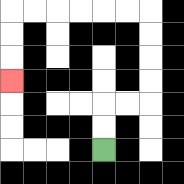{'start': '[4, 6]', 'end': '[0, 3]', 'path_directions': 'U,U,R,R,U,U,U,U,L,L,L,L,L,L,D,D,D', 'path_coordinates': '[[4, 6], [4, 5], [4, 4], [5, 4], [6, 4], [6, 3], [6, 2], [6, 1], [6, 0], [5, 0], [4, 0], [3, 0], [2, 0], [1, 0], [0, 0], [0, 1], [0, 2], [0, 3]]'}